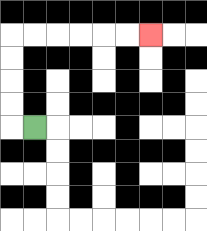{'start': '[1, 5]', 'end': '[6, 1]', 'path_directions': 'L,U,U,U,U,R,R,R,R,R,R', 'path_coordinates': '[[1, 5], [0, 5], [0, 4], [0, 3], [0, 2], [0, 1], [1, 1], [2, 1], [3, 1], [4, 1], [5, 1], [6, 1]]'}